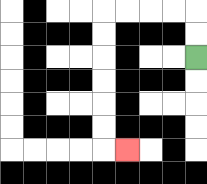{'start': '[8, 2]', 'end': '[5, 6]', 'path_directions': 'U,U,L,L,L,L,D,D,D,D,D,D,R', 'path_coordinates': '[[8, 2], [8, 1], [8, 0], [7, 0], [6, 0], [5, 0], [4, 0], [4, 1], [4, 2], [4, 3], [4, 4], [4, 5], [4, 6], [5, 6]]'}